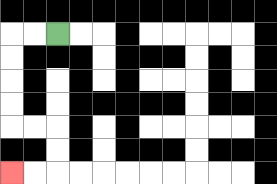{'start': '[2, 1]', 'end': '[0, 7]', 'path_directions': 'L,L,D,D,D,D,R,R,D,D,L,L', 'path_coordinates': '[[2, 1], [1, 1], [0, 1], [0, 2], [0, 3], [0, 4], [0, 5], [1, 5], [2, 5], [2, 6], [2, 7], [1, 7], [0, 7]]'}